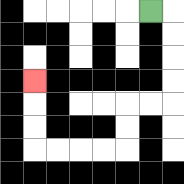{'start': '[6, 0]', 'end': '[1, 3]', 'path_directions': 'R,D,D,D,D,L,L,D,D,L,L,L,L,U,U,U', 'path_coordinates': '[[6, 0], [7, 0], [7, 1], [7, 2], [7, 3], [7, 4], [6, 4], [5, 4], [5, 5], [5, 6], [4, 6], [3, 6], [2, 6], [1, 6], [1, 5], [1, 4], [1, 3]]'}